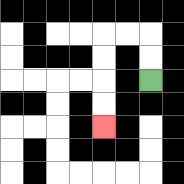{'start': '[6, 3]', 'end': '[4, 5]', 'path_directions': 'U,U,L,L,D,D,D,D', 'path_coordinates': '[[6, 3], [6, 2], [6, 1], [5, 1], [4, 1], [4, 2], [4, 3], [4, 4], [4, 5]]'}